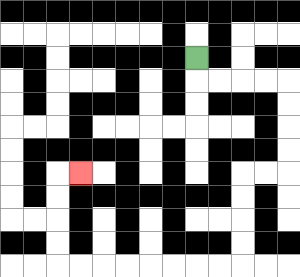{'start': '[8, 2]', 'end': '[3, 7]', 'path_directions': 'D,R,R,R,R,D,D,D,D,L,L,D,D,D,D,L,L,L,L,L,L,L,L,U,U,U,U,R', 'path_coordinates': '[[8, 2], [8, 3], [9, 3], [10, 3], [11, 3], [12, 3], [12, 4], [12, 5], [12, 6], [12, 7], [11, 7], [10, 7], [10, 8], [10, 9], [10, 10], [10, 11], [9, 11], [8, 11], [7, 11], [6, 11], [5, 11], [4, 11], [3, 11], [2, 11], [2, 10], [2, 9], [2, 8], [2, 7], [3, 7]]'}